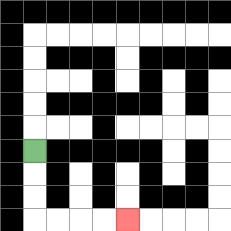{'start': '[1, 6]', 'end': '[5, 9]', 'path_directions': 'D,D,D,R,R,R,R', 'path_coordinates': '[[1, 6], [1, 7], [1, 8], [1, 9], [2, 9], [3, 9], [4, 9], [5, 9]]'}